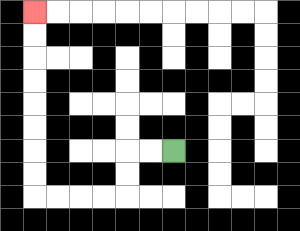{'start': '[7, 6]', 'end': '[1, 0]', 'path_directions': 'L,L,D,D,L,L,L,L,U,U,U,U,U,U,U,U', 'path_coordinates': '[[7, 6], [6, 6], [5, 6], [5, 7], [5, 8], [4, 8], [3, 8], [2, 8], [1, 8], [1, 7], [1, 6], [1, 5], [1, 4], [1, 3], [1, 2], [1, 1], [1, 0]]'}